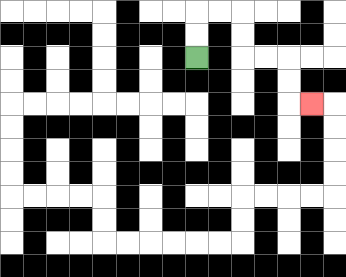{'start': '[8, 2]', 'end': '[13, 4]', 'path_directions': 'U,U,R,R,D,D,R,R,D,D,R', 'path_coordinates': '[[8, 2], [8, 1], [8, 0], [9, 0], [10, 0], [10, 1], [10, 2], [11, 2], [12, 2], [12, 3], [12, 4], [13, 4]]'}